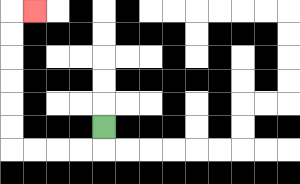{'start': '[4, 5]', 'end': '[1, 0]', 'path_directions': 'D,L,L,L,L,U,U,U,U,U,U,R', 'path_coordinates': '[[4, 5], [4, 6], [3, 6], [2, 6], [1, 6], [0, 6], [0, 5], [0, 4], [0, 3], [0, 2], [0, 1], [0, 0], [1, 0]]'}